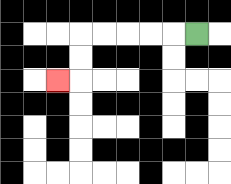{'start': '[8, 1]', 'end': '[2, 3]', 'path_directions': 'L,L,L,L,L,D,D,L', 'path_coordinates': '[[8, 1], [7, 1], [6, 1], [5, 1], [4, 1], [3, 1], [3, 2], [3, 3], [2, 3]]'}